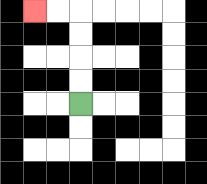{'start': '[3, 4]', 'end': '[1, 0]', 'path_directions': 'U,U,U,U,L,L', 'path_coordinates': '[[3, 4], [3, 3], [3, 2], [3, 1], [3, 0], [2, 0], [1, 0]]'}